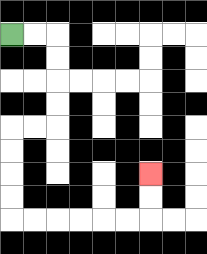{'start': '[0, 1]', 'end': '[6, 7]', 'path_directions': 'R,R,D,D,D,D,L,L,D,D,D,D,R,R,R,R,R,R,U,U', 'path_coordinates': '[[0, 1], [1, 1], [2, 1], [2, 2], [2, 3], [2, 4], [2, 5], [1, 5], [0, 5], [0, 6], [0, 7], [0, 8], [0, 9], [1, 9], [2, 9], [3, 9], [4, 9], [5, 9], [6, 9], [6, 8], [6, 7]]'}